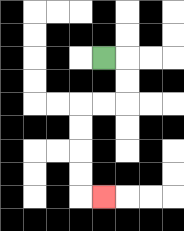{'start': '[4, 2]', 'end': '[4, 8]', 'path_directions': 'R,D,D,L,L,D,D,D,D,R', 'path_coordinates': '[[4, 2], [5, 2], [5, 3], [5, 4], [4, 4], [3, 4], [3, 5], [3, 6], [3, 7], [3, 8], [4, 8]]'}